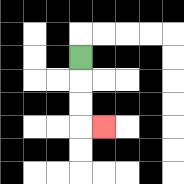{'start': '[3, 2]', 'end': '[4, 5]', 'path_directions': 'D,D,D,R', 'path_coordinates': '[[3, 2], [3, 3], [3, 4], [3, 5], [4, 5]]'}